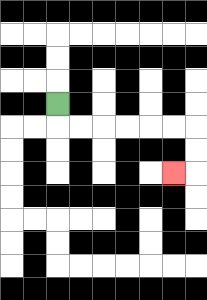{'start': '[2, 4]', 'end': '[7, 7]', 'path_directions': 'D,R,R,R,R,R,R,D,D,L', 'path_coordinates': '[[2, 4], [2, 5], [3, 5], [4, 5], [5, 5], [6, 5], [7, 5], [8, 5], [8, 6], [8, 7], [7, 7]]'}